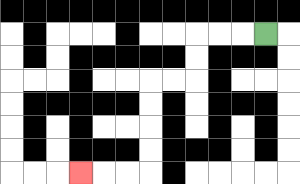{'start': '[11, 1]', 'end': '[3, 7]', 'path_directions': 'L,L,L,D,D,L,L,D,D,D,D,L,L,L', 'path_coordinates': '[[11, 1], [10, 1], [9, 1], [8, 1], [8, 2], [8, 3], [7, 3], [6, 3], [6, 4], [6, 5], [6, 6], [6, 7], [5, 7], [4, 7], [3, 7]]'}